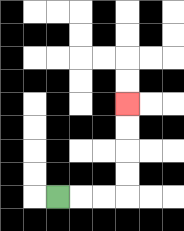{'start': '[2, 8]', 'end': '[5, 4]', 'path_directions': 'R,R,R,U,U,U,U', 'path_coordinates': '[[2, 8], [3, 8], [4, 8], [5, 8], [5, 7], [5, 6], [5, 5], [5, 4]]'}